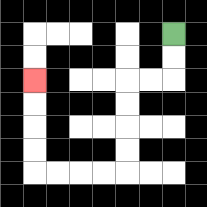{'start': '[7, 1]', 'end': '[1, 3]', 'path_directions': 'D,D,L,L,D,D,D,D,L,L,L,L,U,U,U,U', 'path_coordinates': '[[7, 1], [7, 2], [7, 3], [6, 3], [5, 3], [5, 4], [5, 5], [5, 6], [5, 7], [4, 7], [3, 7], [2, 7], [1, 7], [1, 6], [1, 5], [1, 4], [1, 3]]'}